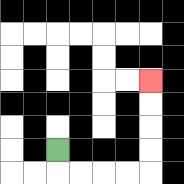{'start': '[2, 6]', 'end': '[6, 3]', 'path_directions': 'D,R,R,R,R,U,U,U,U', 'path_coordinates': '[[2, 6], [2, 7], [3, 7], [4, 7], [5, 7], [6, 7], [6, 6], [6, 5], [6, 4], [6, 3]]'}